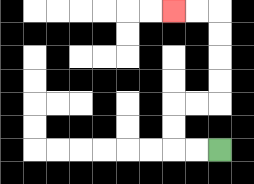{'start': '[9, 6]', 'end': '[7, 0]', 'path_directions': 'L,L,U,U,R,R,U,U,U,U,L,L', 'path_coordinates': '[[9, 6], [8, 6], [7, 6], [7, 5], [7, 4], [8, 4], [9, 4], [9, 3], [9, 2], [9, 1], [9, 0], [8, 0], [7, 0]]'}